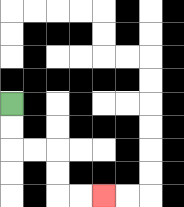{'start': '[0, 4]', 'end': '[4, 8]', 'path_directions': 'D,D,R,R,D,D,R,R', 'path_coordinates': '[[0, 4], [0, 5], [0, 6], [1, 6], [2, 6], [2, 7], [2, 8], [3, 8], [4, 8]]'}